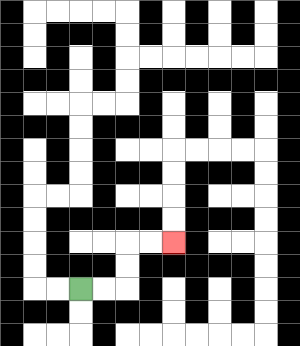{'start': '[3, 12]', 'end': '[7, 10]', 'path_directions': 'R,R,U,U,R,R', 'path_coordinates': '[[3, 12], [4, 12], [5, 12], [5, 11], [5, 10], [6, 10], [7, 10]]'}